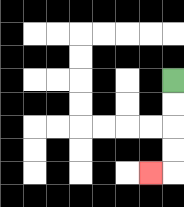{'start': '[7, 3]', 'end': '[6, 7]', 'path_directions': 'D,D,D,D,L', 'path_coordinates': '[[7, 3], [7, 4], [7, 5], [7, 6], [7, 7], [6, 7]]'}